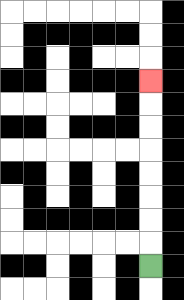{'start': '[6, 11]', 'end': '[6, 3]', 'path_directions': 'U,U,U,U,U,U,U,U', 'path_coordinates': '[[6, 11], [6, 10], [6, 9], [6, 8], [6, 7], [6, 6], [6, 5], [6, 4], [6, 3]]'}